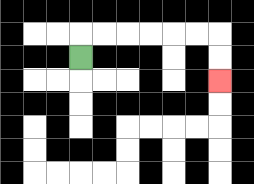{'start': '[3, 2]', 'end': '[9, 3]', 'path_directions': 'U,R,R,R,R,R,R,D,D', 'path_coordinates': '[[3, 2], [3, 1], [4, 1], [5, 1], [6, 1], [7, 1], [8, 1], [9, 1], [9, 2], [9, 3]]'}